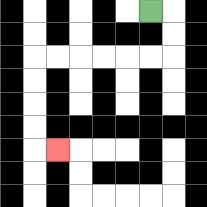{'start': '[6, 0]', 'end': '[2, 6]', 'path_directions': 'R,D,D,L,L,L,L,L,L,D,D,D,D,R', 'path_coordinates': '[[6, 0], [7, 0], [7, 1], [7, 2], [6, 2], [5, 2], [4, 2], [3, 2], [2, 2], [1, 2], [1, 3], [1, 4], [1, 5], [1, 6], [2, 6]]'}